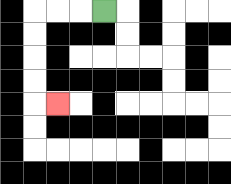{'start': '[4, 0]', 'end': '[2, 4]', 'path_directions': 'L,L,L,D,D,D,D,R', 'path_coordinates': '[[4, 0], [3, 0], [2, 0], [1, 0], [1, 1], [1, 2], [1, 3], [1, 4], [2, 4]]'}